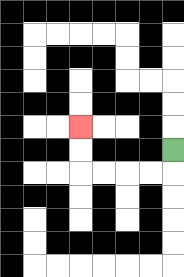{'start': '[7, 6]', 'end': '[3, 5]', 'path_directions': 'D,L,L,L,L,U,U', 'path_coordinates': '[[7, 6], [7, 7], [6, 7], [5, 7], [4, 7], [3, 7], [3, 6], [3, 5]]'}